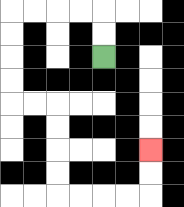{'start': '[4, 2]', 'end': '[6, 6]', 'path_directions': 'U,U,L,L,L,L,D,D,D,D,R,R,D,D,D,D,R,R,R,R,U,U', 'path_coordinates': '[[4, 2], [4, 1], [4, 0], [3, 0], [2, 0], [1, 0], [0, 0], [0, 1], [0, 2], [0, 3], [0, 4], [1, 4], [2, 4], [2, 5], [2, 6], [2, 7], [2, 8], [3, 8], [4, 8], [5, 8], [6, 8], [6, 7], [6, 6]]'}